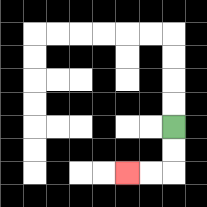{'start': '[7, 5]', 'end': '[5, 7]', 'path_directions': 'D,D,L,L', 'path_coordinates': '[[7, 5], [7, 6], [7, 7], [6, 7], [5, 7]]'}